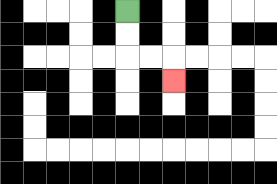{'start': '[5, 0]', 'end': '[7, 3]', 'path_directions': 'D,D,R,R,D', 'path_coordinates': '[[5, 0], [5, 1], [5, 2], [6, 2], [7, 2], [7, 3]]'}